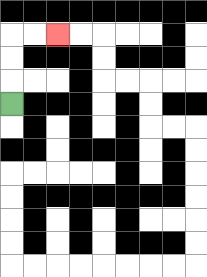{'start': '[0, 4]', 'end': '[2, 1]', 'path_directions': 'U,U,U,R,R', 'path_coordinates': '[[0, 4], [0, 3], [0, 2], [0, 1], [1, 1], [2, 1]]'}